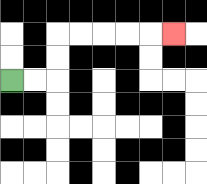{'start': '[0, 3]', 'end': '[7, 1]', 'path_directions': 'R,R,U,U,R,R,R,R,R', 'path_coordinates': '[[0, 3], [1, 3], [2, 3], [2, 2], [2, 1], [3, 1], [4, 1], [5, 1], [6, 1], [7, 1]]'}